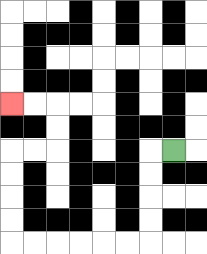{'start': '[7, 6]', 'end': '[0, 4]', 'path_directions': 'L,D,D,D,D,L,L,L,L,L,L,U,U,U,U,R,R,U,U,L,L', 'path_coordinates': '[[7, 6], [6, 6], [6, 7], [6, 8], [6, 9], [6, 10], [5, 10], [4, 10], [3, 10], [2, 10], [1, 10], [0, 10], [0, 9], [0, 8], [0, 7], [0, 6], [1, 6], [2, 6], [2, 5], [2, 4], [1, 4], [0, 4]]'}